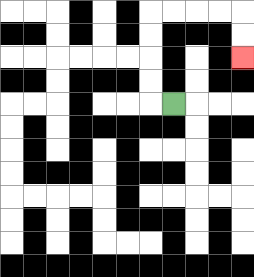{'start': '[7, 4]', 'end': '[10, 2]', 'path_directions': 'L,U,U,U,U,R,R,R,R,D,D', 'path_coordinates': '[[7, 4], [6, 4], [6, 3], [6, 2], [6, 1], [6, 0], [7, 0], [8, 0], [9, 0], [10, 0], [10, 1], [10, 2]]'}